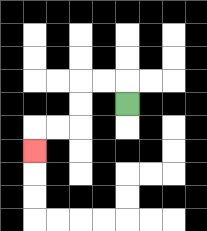{'start': '[5, 4]', 'end': '[1, 6]', 'path_directions': 'U,L,L,D,D,L,L,D', 'path_coordinates': '[[5, 4], [5, 3], [4, 3], [3, 3], [3, 4], [3, 5], [2, 5], [1, 5], [1, 6]]'}